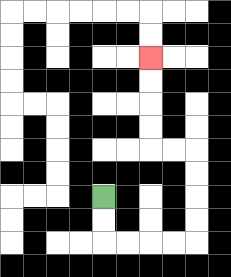{'start': '[4, 8]', 'end': '[6, 2]', 'path_directions': 'D,D,R,R,R,R,U,U,U,U,L,L,U,U,U,U', 'path_coordinates': '[[4, 8], [4, 9], [4, 10], [5, 10], [6, 10], [7, 10], [8, 10], [8, 9], [8, 8], [8, 7], [8, 6], [7, 6], [6, 6], [6, 5], [6, 4], [6, 3], [6, 2]]'}